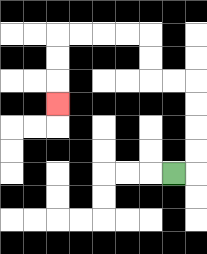{'start': '[7, 7]', 'end': '[2, 4]', 'path_directions': 'R,U,U,U,U,L,L,U,U,L,L,L,L,D,D,D', 'path_coordinates': '[[7, 7], [8, 7], [8, 6], [8, 5], [8, 4], [8, 3], [7, 3], [6, 3], [6, 2], [6, 1], [5, 1], [4, 1], [3, 1], [2, 1], [2, 2], [2, 3], [2, 4]]'}